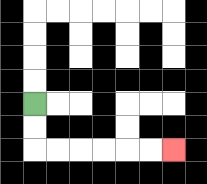{'start': '[1, 4]', 'end': '[7, 6]', 'path_directions': 'D,D,R,R,R,R,R,R', 'path_coordinates': '[[1, 4], [1, 5], [1, 6], [2, 6], [3, 6], [4, 6], [5, 6], [6, 6], [7, 6]]'}